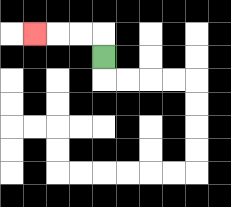{'start': '[4, 2]', 'end': '[1, 1]', 'path_directions': 'U,L,L,L', 'path_coordinates': '[[4, 2], [4, 1], [3, 1], [2, 1], [1, 1]]'}